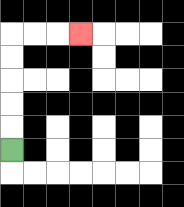{'start': '[0, 6]', 'end': '[3, 1]', 'path_directions': 'U,U,U,U,U,R,R,R', 'path_coordinates': '[[0, 6], [0, 5], [0, 4], [0, 3], [0, 2], [0, 1], [1, 1], [2, 1], [3, 1]]'}